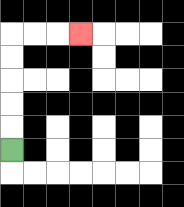{'start': '[0, 6]', 'end': '[3, 1]', 'path_directions': 'U,U,U,U,U,R,R,R', 'path_coordinates': '[[0, 6], [0, 5], [0, 4], [0, 3], [0, 2], [0, 1], [1, 1], [2, 1], [3, 1]]'}